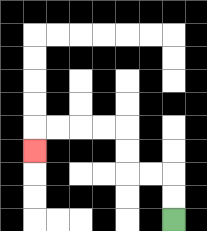{'start': '[7, 9]', 'end': '[1, 6]', 'path_directions': 'U,U,L,L,U,U,L,L,L,L,D', 'path_coordinates': '[[7, 9], [7, 8], [7, 7], [6, 7], [5, 7], [5, 6], [5, 5], [4, 5], [3, 5], [2, 5], [1, 5], [1, 6]]'}